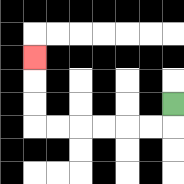{'start': '[7, 4]', 'end': '[1, 2]', 'path_directions': 'D,L,L,L,L,L,L,U,U,U', 'path_coordinates': '[[7, 4], [7, 5], [6, 5], [5, 5], [4, 5], [3, 5], [2, 5], [1, 5], [1, 4], [1, 3], [1, 2]]'}